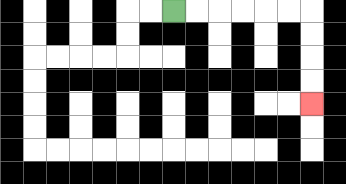{'start': '[7, 0]', 'end': '[13, 4]', 'path_directions': 'R,R,R,R,R,R,D,D,D,D', 'path_coordinates': '[[7, 0], [8, 0], [9, 0], [10, 0], [11, 0], [12, 0], [13, 0], [13, 1], [13, 2], [13, 3], [13, 4]]'}